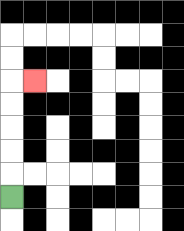{'start': '[0, 8]', 'end': '[1, 3]', 'path_directions': 'U,U,U,U,U,R', 'path_coordinates': '[[0, 8], [0, 7], [0, 6], [0, 5], [0, 4], [0, 3], [1, 3]]'}